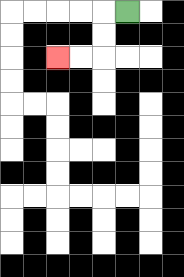{'start': '[5, 0]', 'end': '[2, 2]', 'path_directions': 'L,D,D,L,L', 'path_coordinates': '[[5, 0], [4, 0], [4, 1], [4, 2], [3, 2], [2, 2]]'}